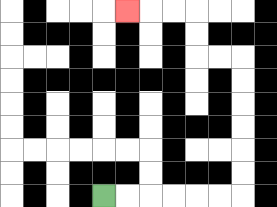{'start': '[4, 8]', 'end': '[5, 0]', 'path_directions': 'R,R,R,R,R,R,U,U,U,U,U,U,L,L,U,U,L,L,L', 'path_coordinates': '[[4, 8], [5, 8], [6, 8], [7, 8], [8, 8], [9, 8], [10, 8], [10, 7], [10, 6], [10, 5], [10, 4], [10, 3], [10, 2], [9, 2], [8, 2], [8, 1], [8, 0], [7, 0], [6, 0], [5, 0]]'}